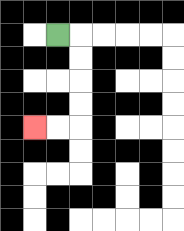{'start': '[2, 1]', 'end': '[1, 5]', 'path_directions': 'R,D,D,D,D,L,L', 'path_coordinates': '[[2, 1], [3, 1], [3, 2], [3, 3], [3, 4], [3, 5], [2, 5], [1, 5]]'}